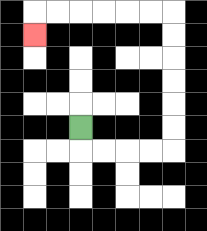{'start': '[3, 5]', 'end': '[1, 1]', 'path_directions': 'D,R,R,R,R,U,U,U,U,U,U,L,L,L,L,L,L,D', 'path_coordinates': '[[3, 5], [3, 6], [4, 6], [5, 6], [6, 6], [7, 6], [7, 5], [7, 4], [7, 3], [7, 2], [7, 1], [7, 0], [6, 0], [5, 0], [4, 0], [3, 0], [2, 0], [1, 0], [1, 1]]'}